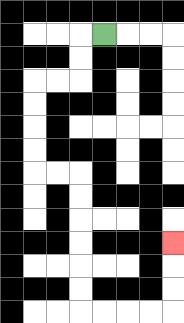{'start': '[4, 1]', 'end': '[7, 10]', 'path_directions': 'L,D,D,L,L,D,D,D,D,R,R,D,D,D,D,D,D,R,R,R,R,U,U,U', 'path_coordinates': '[[4, 1], [3, 1], [3, 2], [3, 3], [2, 3], [1, 3], [1, 4], [1, 5], [1, 6], [1, 7], [2, 7], [3, 7], [3, 8], [3, 9], [3, 10], [3, 11], [3, 12], [3, 13], [4, 13], [5, 13], [6, 13], [7, 13], [7, 12], [7, 11], [7, 10]]'}